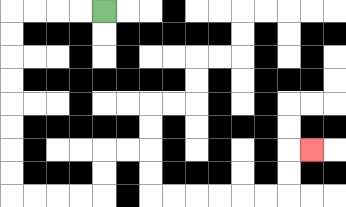{'start': '[4, 0]', 'end': '[13, 6]', 'path_directions': 'L,L,L,L,D,D,D,D,D,D,D,D,R,R,R,R,U,U,R,R,D,D,R,R,R,R,R,R,U,U,R', 'path_coordinates': '[[4, 0], [3, 0], [2, 0], [1, 0], [0, 0], [0, 1], [0, 2], [0, 3], [0, 4], [0, 5], [0, 6], [0, 7], [0, 8], [1, 8], [2, 8], [3, 8], [4, 8], [4, 7], [4, 6], [5, 6], [6, 6], [6, 7], [6, 8], [7, 8], [8, 8], [9, 8], [10, 8], [11, 8], [12, 8], [12, 7], [12, 6], [13, 6]]'}